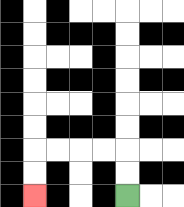{'start': '[5, 8]', 'end': '[1, 8]', 'path_directions': 'U,U,L,L,L,L,D,D', 'path_coordinates': '[[5, 8], [5, 7], [5, 6], [4, 6], [3, 6], [2, 6], [1, 6], [1, 7], [1, 8]]'}